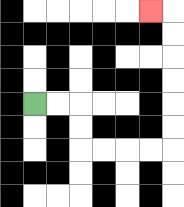{'start': '[1, 4]', 'end': '[6, 0]', 'path_directions': 'R,R,D,D,R,R,R,R,U,U,U,U,U,U,L', 'path_coordinates': '[[1, 4], [2, 4], [3, 4], [3, 5], [3, 6], [4, 6], [5, 6], [6, 6], [7, 6], [7, 5], [7, 4], [7, 3], [7, 2], [7, 1], [7, 0], [6, 0]]'}